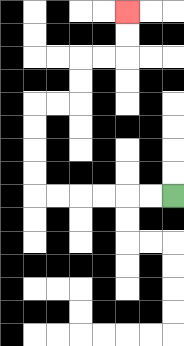{'start': '[7, 8]', 'end': '[5, 0]', 'path_directions': 'L,L,L,L,L,L,U,U,U,U,R,R,U,U,R,R,U,U', 'path_coordinates': '[[7, 8], [6, 8], [5, 8], [4, 8], [3, 8], [2, 8], [1, 8], [1, 7], [1, 6], [1, 5], [1, 4], [2, 4], [3, 4], [3, 3], [3, 2], [4, 2], [5, 2], [5, 1], [5, 0]]'}